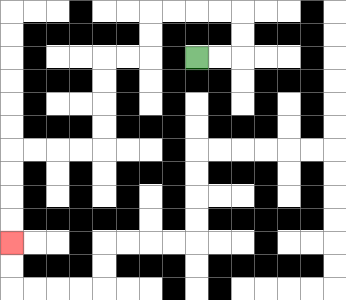{'start': '[8, 2]', 'end': '[0, 10]', 'path_directions': 'R,R,U,U,L,L,L,L,D,D,L,L,D,D,D,D,L,L,L,L,D,D,D,D', 'path_coordinates': '[[8, 2], [9, 2], [10, 2], [10, 1], [10, 0], [9, 0], [8, 0], [7, 0], [6, 0], [6, 1], [6, 2], [5, 2], [4, 2], [4, 3], [4, 4], [4, 5], [4, 6], [3, 6], [2, 6], [1, 6], [0, 6], [0, 7], [0, 8], [0, 9], [0, 10]]'}